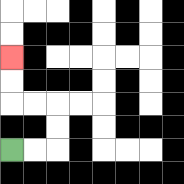{'start': '[0, 6]', 'end': '[0, 2]', 'path_directions': 'R,R,U,U,L,L,U,U', 'path_coordinates': '[[0, 6], [1, 6], [2, 6], [2, 5], [2, 4], [1, 4], [0, 4], [0, 3], [0, 2]]'}